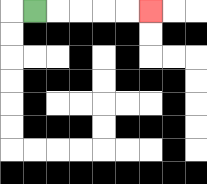{'start': '[1, 0]', 'end': '[6, 0]', 'path_directions': 'R,R,R,R,R', 'path_coordinates': '[[1, 0], [2, 0], [3, 0], [4, 0], [5, 0], [6, 0]]'}